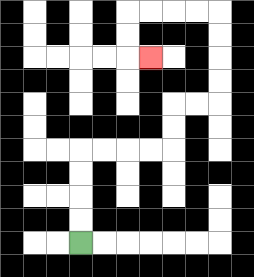{'start': '[3, 10]', 'end': '[6, 2]', 'path_directions': 'U,U,U,U,R,R,R,R,U,U,R,R,U,U,U,U,L,L,L,L,D,D,R', 'path_coordinates': '[[3, 10], [3, 9], [3, 8], [3, 7], [3, 6], [4, 6], [5, 6], [6, 6], [7, 6], [7, 5], [7, 4], [8, 4], [9, 4], [9, 3], [9, 2], [9, 1], [9, 0], [8, 0], [7, 0], [6, 0], [5, 0], [5, 1], [5, 2], [6, 2]]'}